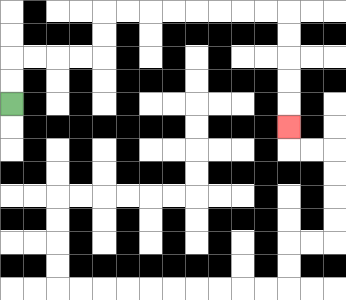{'start': '[0, 4]', 'end': '[12, 5]', 'path_directions': 'U,U,R,R,R,R,U,U,R,R,R,R,R,R,R,R,D,D,D,D,D', 'path_coordinates': '[[0, 4], [0, 3], [0, 2], [1, 2], [2, 2], [3, 2], [4, 2], [4, 1], [4, 0], [5, 0], [6, 0], [7, 0], [8, 0], [9, 0], [10, 0], [11, 0], [12, 0], [12, 1], [12, 2], [12, 3], [12, 4], [12, 5]]'}